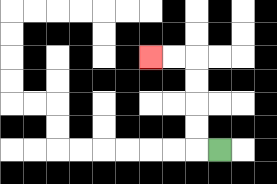{'start': '[9, 6]', 'end': '[6, 2]', 'path_directions': 'L,U,U,U,U,L,L', 'path_coordinates': '[[9, 6], [8, 6], [8, 5], [8, 4], [8, 3], [8, 2], [7, 2], [6, 2]]'}